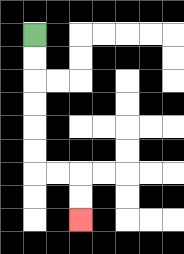{'start': '[1, 1]', 'end': '[3, 9]', 'path_directions': 'D,D,D,D,D,D,R,R,D,D', 'path_coordinates': '[[1, 1], [1, 2], [1, 3], [1, 4], [1, 5], [1, 6], [1, 7], [2, 7], [3, 7], [3, 8], [3, 9]]'}